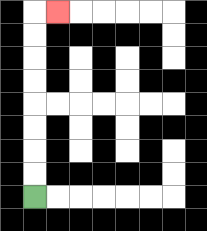{'start': '[1, 8]', 'end': '[2, 0]', 'path_directions': 'U,U,U,U,U,U,U,U,R', 'path_coordinates': '[[1, 8], [1, 7], [1, 6], [1, 5], [1, 4], [1, 3], [1, 2], [1, 1], [1, 0], [2, 0]]'}